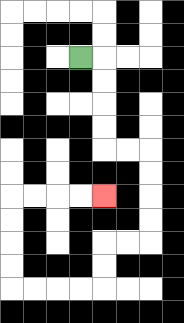{'start': '[3, 2]', 'end': '[4, 8]', 'path_directions': 'R,D,D,D,D,R,R,D,D,D,D,L,L,D,D,L,L,L,L,U,U,U,U,R,R,R,R', 'path_coordinates': '[[3, 2], [4, 2], [4, 3], [4, 4], [4, 5], [4, 6], [5, 6], [6, 6], [6, 7], [6, 8], [6, 9], [6, 10], [5, 10], [4, 10], [4, 11], [4, 12], [3, 12], [2, 12], [1, 12], [0, 12], [0, 11], [0, 10], [0, 9], [0, 8], [1, 8], [2, 8], [3, 8], [4, 8]]'}